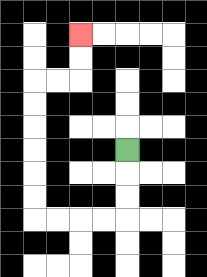{'start': '[5, 6]', 'end': '[3, 1]', 'path_directions': 'D,D,D,L,L,L,L,U,U,U,U,U,U,R,R,U,U', 'path_coordinates': '[[5, 6], [5, 7], [5, 8], [5, 9], [4, 9], [3, 9], [2, 9], [1, 9], [1, 8], [1, 7], [1, 6], [1, 5], [1, 4], [1, 3], [2, 3], [3, 3], [3, 2], [3, 1]]'}